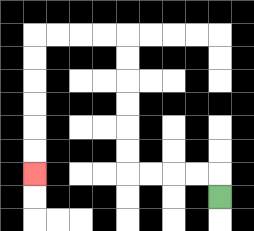{'start': '[9, 8]', 'end': '[1, 7]', 'path_directions': 'U,L,L,L,L,U,U,U,U,U,U,L,L,L,L,D,D,D,D,D,D', 'path_coordinates': '[[9, 8], [9, 7], [8, 7], [7, 7], [6, 7], [5, 7], [5, 6], [5, 5], [5, 4], [5, 3], [5, 2], [5, 1], [4, 1], [3, 1], [2, 1], [1, 1], [1, 2], [1, 3], [1, 4], [1, 5], [1, 6], [1, 7]]'}